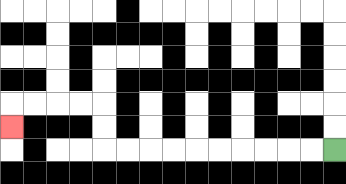{'start': '[14, 6]', 'end': '[0, 5]', 'path_directions': 'L,L,L,L,L,L,L,L,L,L,U,U,L,L,L,L,D', 'path_coordinates': '[[14, 6], [13, 6], [12, 6], [11, 6], [10, 6], [9, 6], [8, 6], [7, 6], [6, 6], [5, 6], [4, 6], [4, 5], [4, 4], [3, 4], [2, 4], [1, 4], [0, 4], [0, 5]]'}